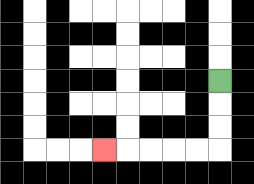{'start': '[9, 3]', 'end': '[4, 6]', 'path_directions': 'D,D,D,L,L,L,L,L', 'path_coordinates': '[[9, 3], [9, 4], [9, 5], [9, 6], [8, 6], [7, 6], [6, 6], [5, 6], [4, 6]]'}